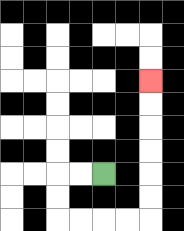{'start': '[4, 7]', 'end': '[6, 3]', 'path_directions': 'L,L,D,D,R,R,R,R,U,U,U,U,U,U', 'path_coordinates': '[[4, 7], [3, 7], [2, 7], [2, 8], [2, 9], [3, 9], [4, 9], [5, 9], [6, 9], [6, 8], [6, 7], [6, 6], [6, 5], [6, 4], [6, 3]]'}